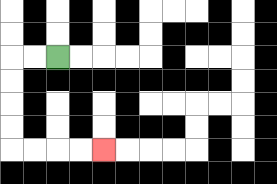{'start': '[2, 2]', 'end': '[4, 6]', 'path_directions': 'L,L,D,D,D,D,R,R,R,R', 'path_coordinates': '[[2, 2], [1, 2], [0, 2], [0, 3], [0, 4], [0, 5], [0, 6], [1, 6], [2, 6], [3, 6], [4, 6]]'}